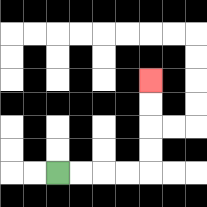{'start': '[2, 7]', 'end': '[6, 3]', 'path_directions': 'R,R,R,R,U,U,U,U', 'path_coordinates': '[[2, 7], [3, 7], [4, 7], [5, 7], [6, 7], [6, 6], [6, 5], [6, 4], [6, 3]]'}